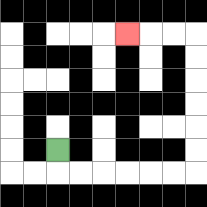{'start': '[2, 6]', 'end': '[5, 1]', 'path_directions': 'D,R,R,R,R,R,R,U,U,U,U,U,U,L,L,L', 'path_coordinates': '[[2, 6], [2, 7], [3, 7], [4, 7], [5, 7], [6, 7], [7, 7], [8, 7], [8, 6], [8, 5], [8, 4], [8, 3], [8, 2], [8, 1], [7, 1], [6, 1], [5, 1]]'}